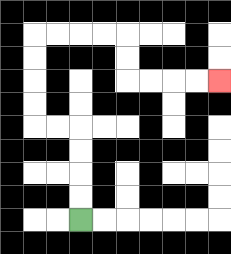{'start': '[3, 9]', 'end': '[9, 3]', 'path_directions': 'U,U,U,U,L,L,U,U,U,U,R,R,R,R,D,D,R,R,R,R', 'path_coordinates': '[[3, 9], [3, 8], [3, 7], [3, 6], [3, 5], [2, 5], [1, 5], [1, 4], [1, 3], [1, 2], [1, 1], [2, 1], [3, 1], [4, 1], [5, 1], [5, 2], [5, 3], [6, 3], [7, 3], [8, 3], [9, 3]]'}